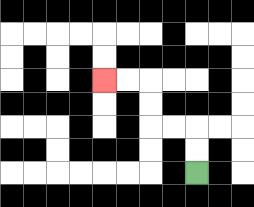{'start': '[8, 7]', 'end': '[4, 3]', 'path_directions': 'U,U,L,L,U,U,L,L', 'path_coordinates': '[[8, 7], [8, 6], [8, 5], [7, 5], [6, 5], [6, 4], [6, 3], [5, 3], [4, 3]]'}